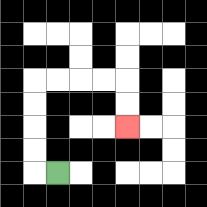{'start': '[2, 7]', 'end': '[5, 5]', 'path_directions': 'L,U,U,U,U,R,R,R,R,D,D', 'path_coordinates': '[[2, 7], [1, 7], [1, 6], [1, 5], [1, 4], [1, 3], [2, 3], [3, 3], [4, 3], [5, 3], [5, 4], [5, 5]]'}